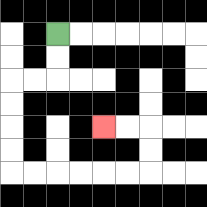{'start': '[2, 1]', 'end': '[4, 5]', 'path_directions': 'D,D,L,L,D,D,D,D,R,R,R,R,R,R,U,U,L,L', 'path_coordinates': '[[2, 1], [2, 2], [2, 3], [1, 3], [0, 3], [0, 4], [0, 5], [0, 6], [0, 7], [1, 7], [2, 7], [3, 7], [4, 7], [5, 7], [6, 7], [6, 6], [6, 5], [5, 5], [4, 5]]'}